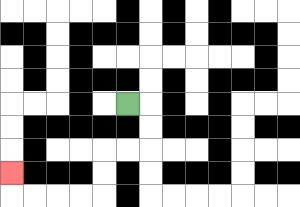{'start': '[5, 4]', 'end': '[0, 7]', 'path_directions': 'R,D,D,L,L,D,D,L,L,L,L,U', 'path_coordinates': '[[5, 4], [6, 4], [6, 5], [6, 6], [5, 6], [4, 6], [4, 7], [4, 8], [3, 8], [2, 8], [1, 8], [0, 8], [0, 7]]'}